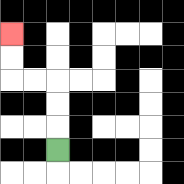{'start': '[2, 6]', 'end': '[0, 1]', 'path_directions': 'U,U,U,L,L,U,U', 'path_coordinates': '[[2, 6], [2, 5], [2, 4], [2, 3], [1, 3], [0, 3], [0, 2], [0, 1]]'}